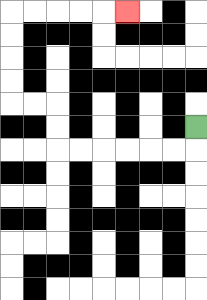{'start': '[8, 5]', 'end': '[5, 0]', 'path_directions': 'D,L,L,L,L,L,L,U,U,L,L,U,U,U,U,R,R,R,R,R', 'path_coordinates': '[[8, 5], [8, 6], [7, 6], [6, 6], [5, 6], [4, 6], [3, 6], [2, 6], [2, 5], [2, 4], [1, 4], [0, 4], [0, 3], [0, 2], [0, 1], [0, 0], [1, 0], [2, 0], [3, 0], [4, 0], [5, 0]]'}